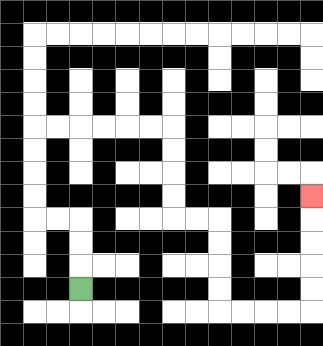{'start': '[3, 12]', 'end': '[13, 8]', 'path_directions': 'U,U,U,L,L,U,U,U,U,R,R,R,R,R,R,D,D,D,D,R,R,D,D,D,D,R,R,R,R,U,U,U,U,U', 'path_coordinates': '[[3, 12], [3, 11], [3, 10], [3, 9], [2, 9], [1, 9], [1, 8], [1, 7], [1, 6], [1, 5], [2, 5], [3, 5], [4, 5], [5, 5], [6, 5], [7, 5], [7, 6], [7, 7], [7, 8], [7, 9], [8, 9], [9, 9], [9, 10], [9, 11], [9, 12], [9, 13], [10, 13], [11, 13], [12, 13], [13, 13], [13, 12], [13, 11], [13, 10], [13, 9], [13, 8]]'}